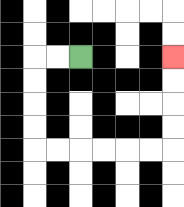{'start': '[3, 2]', 'end': '[7, 2]', 'path_directions': 'L,L,D,D,D,D,R,R,R,R,R,R,U,U,U,U', 'path_coordinates': '[[3, 2], [2, 2], [1, 2], [1, 3], [1, 4], [1, 5], [1, 6], [2, 6], [3, 6], [4, 6], [5, 6], [6, 6], [7, 6], [7, 5], [7, 4], [7, 3], [7, 2]]'}